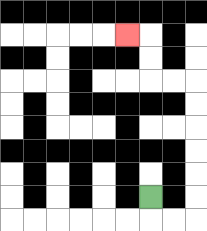{'start': '[6, 8]', 'end': '[5, 1]', 'path_directions': 'D,R,R,U,U,U,U,U,U,L,L,U,U,L', 'path_coordinates': '[[6, 8], [6, 9], [7, 9], [8, 9], [8, 8], [8, 7], [8, 6], [8, 5], [8, 4], [8, 3], [7, 3], [6, 3], [6, 2], [6, 1], [5, 1]]'}